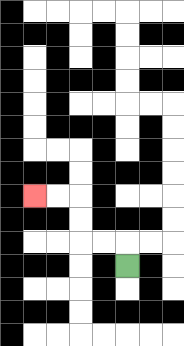{'start': '[5, 11]', 'end': '[1, 8]', 'path_directions': 'U,L,L,U,U,L,L', 'path_coordinates': '[[5, 11], [5, 10], [4, 10], [3, 10], [3, 9], [3, 8], [2, 8], [1, 8]]'}